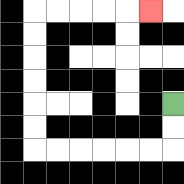{'start': '[7, 4]', 'end': '[6, 0]', 'path_directions': 'D,D,L,L,L,L,L,L,U,U,U,U,U,U,R,R,R,R,R', 'path_coordinates': '[[7, 4], [7, 5], [7, 6], [6, 6], [5, 6], [4, 6], [3, 6], [2, 6], [1, 6], [1, 5], [1, 4], [1, 3], [1, 2], [1, 1], [1, 0], [2, 0], [3, 0], [4, 0], [5, 0], [6, 0]]'}